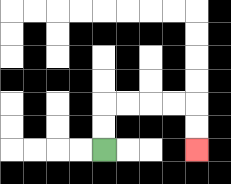{'start': '[4, 6]', 'end': '[8, 6]', 'path_directions': 'U,U,R,R,R,R,D,D', 'path_coordinates': '[[4, 6], [4, 5], [4, 4], [5, 4], [6, 4], [7, 4], [8, 4], [8, 5], [8, 6]]'}